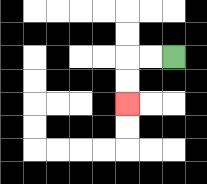{'start': '[7, 2]', 'end': '[5, 4]', 'path_directions': 'L,L,D,D', 'path_coordinates': '[[7, 2], [6, 2], [5, 2], [5, 3], [5, 4]]'}